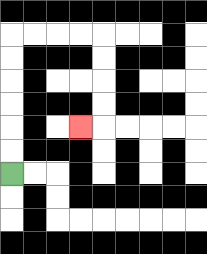{'start': '[0, 7]', 'end': '[3, 5]', 'path_directions': 'U,U,U,U,U,U,R,R,R,R,D,D,D,D,L', 'path_coordinates': '[[0, 7], [0, 6], [0, 5], [0, 4], [0, 3], [0, 2], [0, 1], [1, 1], [2, 1], [3, 1], [4, 1], [4, 2], [4, 3], [4, 4], [4, 5], [3, 5]]'}